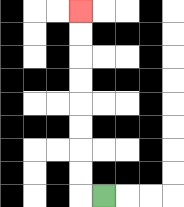{'start': '[4, 8]', 'end': '[3, 0]', 'path_directions': 'L,U,U,U,U,U,U,U,U', 'path_coordinates': '[[4, 8], [3, 8], [3, 7], [3, 6], [3, 5], [3, 4], [3, 3], [3, 2], [3, 1], [3, 0]]'}